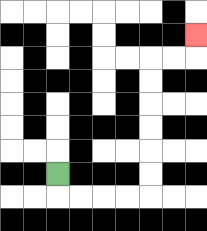{'start': '[2, 7]', 'end': '[8, 1]', 'path_directions': 'D,R,R,R,R,U,U,U,U,U,U,R,R,U', 'path_coordinates': '[[2, 7], [2, 8], [3, 8], [4, 8], [5, 8], [6, 8], [6, 7], [6, 6], [6, 5], [6, 4], [6, 3], [6, 2], [7, 2], [8, 2], [8, 1]]'}